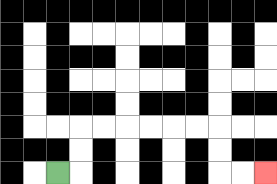{'start': '[2, 7]', 'end': '[11, 7]', 'path_directions': 'R,U,U,R,R,R,R,R,R,D,D,R,R', 'path_coordinates': '[[2, 7], [3, 7], [3, 6], [3, 5], [4, 5], [5, 5], [6, 5], [7, 5], [8, 5], [9, 5], [9, 6], [9, 7], [10, 7], [11, 7]]'}